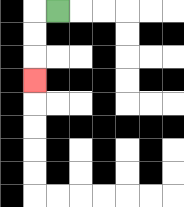{'start': '[2, 0]', 'end': '[1, 3]', 'path_directions': 'L,D,D,D', 'path_coordinates': '[[2, 0], [1, 0], [1, 1], [1, 2], [1, 3]]'}